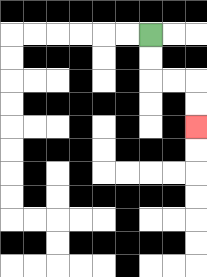{'start': '[6, 1]', 'end': '[8, 5]', 'path_directions': 'D,D,R,R,D,D', 'path_coordinates': '[[6, 1], [6, 2], [6, 3], [7, 3], [8, 3], [8, 4], [8, 5]]'}